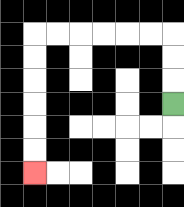{'start': '[7, 4]', 'end': '[1, 7]', 'path_directions': 'U,U,U,L,L,L,L,L,L,D,D,D,D,D,D', 'path_coordinates': '[[7, 4], [7, 3], [7, 2], [7, 1], [6, 1], [5, 1], [4, 1], [3, 1], [2, 1], [1, 1], [1, 2], [1, 3], [1, 4], [1, 5], [1, 6], [1, 7]]'}